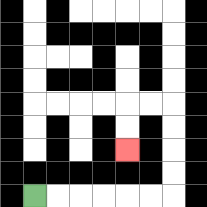{'start': '[1, 8]', 'end': '[5, 6]', 'path_directions': 'R,R,R,R,R,R,U,U,U,U,L,L,D,D', 'path_coordinates': '[[1, 8], [2, 8], [3, 8], [4, 8], [5, 8], [6, 8], [7, 8], [7, 7], [7, 6], [7, 5], [7, 4], [6, 4], [5, 4], [5, 5], [5, 6]]'}